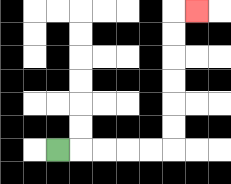{'start': '[2, 6]', 'end': '[8, 0]', 'path_directions': 'R,R,R,R,R,U,U,U,U,U,U,R', 'path_coordinates': '[[2, 6], [3, 6], [4, 6], [5, 6], [6, 6], [7, 6], [7, 5], [7, 4], [7, 3], [7, 2], [7, 1], [7, 0], [8, 0]]'}